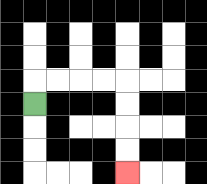{'start': '[1, 4]', 'end': '[5, 7]', 'path_directions': 'U,R,R,R,R,D,D,D,D', 'path_coordinates': '[[1, 4], [1, 3], [2, 3], [3, 3], [4, 3], [5, 3], [5, 4], [5, 5], [5, 6], [5, 7]]'}